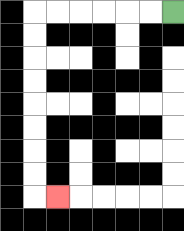{'start': '[7, 0]', 'end': '[2, 8]', 'path_directions': 'L,L,L,L,L,L,D,D,D,D,D,D,D,D,R', 'path_coordinates': '[[7, 0], [6, 0], [5, 0], [4, 0], [3, 0], [2, 0], [1, 0], [1, 1], [1, 2], [1, 3], [1, 4], [1, 5], [1, 6], [1, 7], [1, 8], [2, 8]]'}